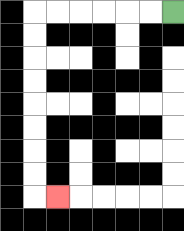{'start': '[7, 0]', 'end': '[2, 8]', 'path_directions': 'L,L,L,L,L,L,D,D,D,D,D,D,D,D,R', 'path_coordinates': '[[7, 0], [6, 0], [5, 0], [4, 0], [3, 0], [2, 0], [1, 0], [1, 1], [1, 2], [1, 3], [1, 4], [1, 5], [1, 6], [1, 7], [1, 8], [2, 8]]'}